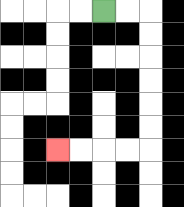{'start': '[4, 0]', 'end': '[2, 6]', 'path_directions': 'R,R,D,D,D,D,D,D,L,L,L,L', 'path_coordinates': '[[4, 0], [5, 0], [6, 0], [6, 1], [6, 2], [6, 3], [6, 4], [6, 5], [6, 6], [5, 6], [4, 6], [3, 6], [2, 6]]'}